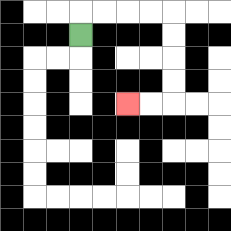{'start': '[3, 1]', 'end': '[5, 4]', 'path_directions': 'U,R,R,R,R,D,D,D,D,L,L', 'path_coordinates': '[[3, 1], [3, 0], [4, 0], [5, 0], [6, 0], [7, 0], [7, 1], [7, 2], [7, 3], [7, 4], [6, 4], [5, 4]]'}